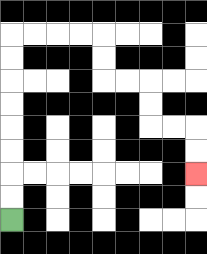{'start': '[0, 9]', 'end': '[8, 7]', 'path_directions': 'U,U,U,U,U,U,U,U,R,R,R,R,D,D,R,R,D,D,R,R,D,D', 'path_coordinates': '[[0, 9], [0, 8], [0, 7], [0, 6], [0, 5], [0, 4], [0, 3], [0, 2], [0, 1], [1, 1], [2, 1], [3, 1], [4, 1], [4, 2], [4, 3], [5, 3], [6, 3], [6, 4], [6, 5], [7, 5], [8, 5], [8, 6], [8, 7]]'}